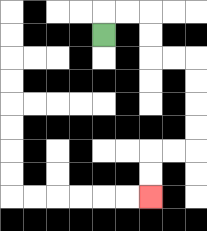{'start': '[4, 1]', 'end': '[6, 8]', 'path_directions': 'U,R,R,D,D,R,R,D,D,D,D,L,L,D,D', 'path_coordinates': '[[4, 1], [4, 0], [5, 0], [6, 0], [6, 1], [6, 2], [7, 2], [8, 2], [8, 3], [8, 4], [8, 5], [8, 6], [7, 6], [6, 6], [6, 7], [6, 8]]'}